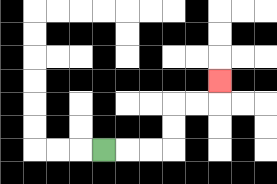{'start': '[4, 6]', 'end': '[9, 3]', 'path_directions': 'R,R,R,U,U,R,R,U', 'path_coordinates': '[[4, 6], [5, 6], [6, 6], [7, 6], [7, 5], [7, 4], [8, 4], [9, 4], [9, 3]]'}